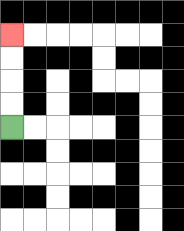{'start': '[0, 5]', 'end': '[0, 1]', 'path_directions': 'U,U,U,U', 'path_coordinates': '[[0, 5], [0, 4], [0, 3], [0, 2], [0, 1]]'}